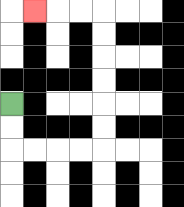{'start': '[0, 4]', 'end': '[1, 0]', 'path_directions': 'D,D,R,R,R,R,U,U,U,U,U,U,L,L,L', 'path_coordinates': '[[0, 4], [0, 5], [0, 6], [1, 6], [2, 6], [3, 6], [4, 6], [4, 5], [4, 4], [4, 3], [4, 2], [4, 1], [4, 0], [3, 0], [2, 0], [1, 0]]'}